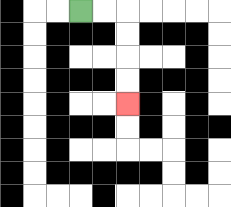{'start': '[3, 0]', 'end': '[5, 4]', 'path_directions': 'R,R,D,D,D,D', 'path_coordinates': '[[3, 0], [4, 0], [5, 0], [5, 1], [5, 2], [5, 3], [5, 4]]'}